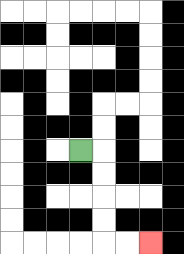{'start': '[3, 6]', 'end': '[6, 10]', 'path_directions': 'R,D,D,D,D,R,R', 'path_coordinates': '[[3, 6], [4, 6], [4, 7], [4, 8], [4, 9], [4, 10], [5, 10], [6, 10]]'}